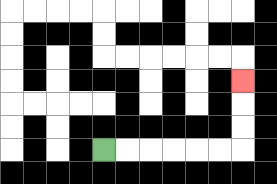{'start': '[4, 6]', 'end': '[10, 3]', 'path_directions': 'R,R,R,R,R,R,U,U,U', 'path_coordinates': '[[4, 6], [5, 6], [6, 6], [7, 6], [8, 6], [9, 6], [10, 6], [10, 5], [10, 4], [10, 3]]'}